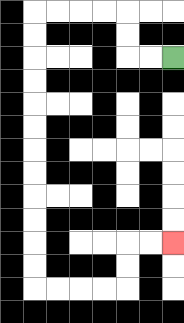{'start': '[7, 2]', 'end': '[7, 10]', 'path_directions': 'L,L,U,U,L,L,L,L,D,D,D,D,D,D,D,D,D,D,D,D,R,R,R,R,U,U,R,R', 'path_coordinates': '[[7, 2], [6, 2], [5, 2], [5, 1], [5, 0], [4, 0], [3, 0], [2, 0], [1, 0], [1, 1], [1, 2], [1, 3], [1, 4], [1, 5], [1, 6], [1, 7], [1, 8], [1, 9], [1, 10], [1, 11], [1, 12], [2, 12], [3, 12], [4, 12], [5, 12], [5, 11], [5, 10], [6, 10], [7, 10]]'}